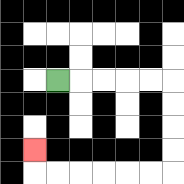{'start': '[2, 3]', 'end': '[1, 6]', 'path_directions': 'R,R,R,R,R,D,D,D,D,L,L,L,L,L,L,U', 'path_coordinates': '[[2, 3], [3, 3], [4, 3], [5, 3], [6, 3], [7, 3], [7, 4], [7, 5], [7, 6], [7, 7], [6, 7], [5, 7], [4, 7], [3, 7], [2, 7], [1, 7], [1, 6]]'}